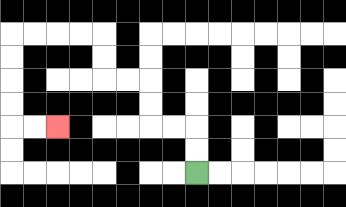{'start': '[8, 7]', 'end': '[2, 5]', 'path_directions': 'U,U,L,L,U,U,L,L,U,U,L,L,L,L,D,D,D,D,R,R', 'path_coordinates': '[[8, 7], [8, 6], [8, 5], [7, 5], [6, 5], [6, 4], [6, 3], [5, 3], [4, 3], [4, 2], [4, 1], [3, 1], [2, 1], [1, 1], [0, 1], [0, 2], [0, 3], [0, 4], [0, 5], [1, 5], [2, 5]]'}